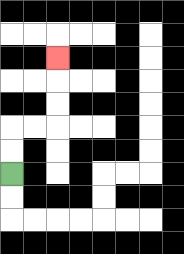{'start': '[0, 7]', 'end': '[2, 2]', 'path_directions': 'U,U,R,R,U,U,U', 'path_coordinates': '[[0, 7], [0, 6], [0, 5], [1, 5], [2, 5], [2, 4], [2, 3], [2, 2]]'}